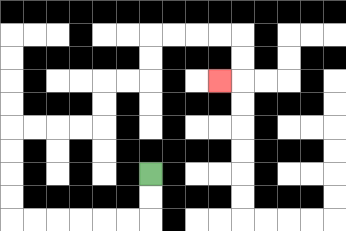{'start': '[6, 7]', 'end': '[9, 3]', 'path_directions': 'D,D,L,L,L,L,L,L,U,U,U,U,R,R,R,R,U,U,R,R,U,U,R,R,R,R,D,D,L', 'path_coordinates': '[[6, 7], [6, 8], [6, 9], [5, 9], [4, 9], [3, 9], [2, 9], [1, 9], [0, 9], [0, 8], [0, 7], [0, 6], [0, 5], [1, 5], [2, 5], [3, 5], [4, 5], [4, 4], [4, 3], [5, 3], [6, 3], [6, 2], [6, 1], [7, 1], [8, 1], [9, 1], [10, 1], [10, 2], [10, 3], [9, 3]]'}